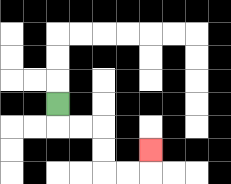{'start': '[2, 4]', 'end': '[6, 6]', 'path_directions': 'D,R,R,D,D,R,R,U', 'path_coordinates': '[[2, 4], [2, 5], [3, 5], [4, 5], [4, 6], [4, 7], [5, 7], [6, 7], [6, 6]]'}